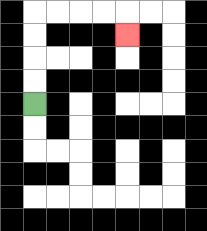{'start': '[1, 4]', 'end': '[5, 1]', 'path_directions': 'U,U,U,U,R,R,R,R,D', 'path_coordinates': '[[1, 4], [1, 3], [1, 2], [1, 1], [1, 0], [2, 0], [3, 0], [4, 0], [5, 0], [5, 1]]'}